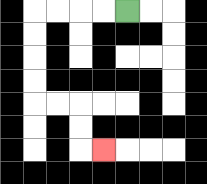{'start': '[5, 0]', 'end': '[4, 6]', 'path_directions': 'L,L,L,L,D,D,D,D,R,R,D,D,R', 'path_coordinates': '[[5, 0], [4, 0], [3, 0], [2, 0], [1, 0], [1, 1], [1, 2], [1, 3], [1, 4], [2, 4], [3, 4], [3, 5], [3, 6], [4, 6]]'}